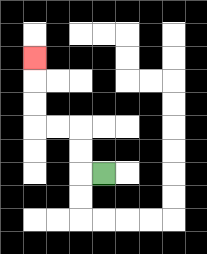{'start': '[4, 7]', 'end': '[1, 2]', 'path_directions': 'L,U,U,L,L,U,U,U', 'path_coordinates': '[[4, 7], [3, 7], [3, 6], [3, 5], [2, 5], [1, 5], [1, 4], [1, 3], [1, 2]]'}